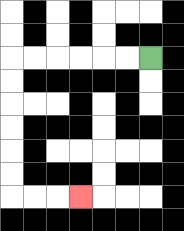{'start': '[6, 2]', 'end': '[3, 8]', 'path_directions': 'L,L,L,L,L,L,D,D,D,D,D,D,R,R,R', 'path_coordinates': '[[6, 2], [5, 2], [4, 2], [3, 2], [2, 2], [1, 2], [0, 2], [0, 3], [0, 4], [0, 5], [0, 6], [0, 7], [0, 8], [1, 8], [2, 8], [3, 8]]'}